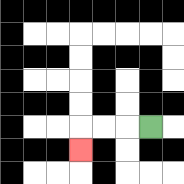{'start': '[6, 5]', 'end': '[3, 6]', 'path_directions': 'L,L,L,D', 'path_coordinates': '[[6, 5], [5, 5], [4, 5], [3, 5], [3, 6]]'}